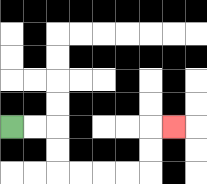{'start': '[0, 5]', 'end': '[7, 5]', 'path_directions': 'R,R,D,D,R,R,R,R,U,U,R', 'path_coordinates': '[[0, 5], [1, 5], [2, 5], [2, 6], [2, 7], [3, 7], [4, 7], [5, 7], [6, 7], [6, 6], [6, 5], [7, 5]]'}